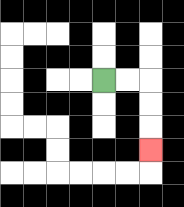{'start': '[4, 3]', 'end': '[6, 6]', 'path_directions': 'R,R,D,D,D', 'path_coordinates': '[[4, 3], [5, 3], [6, 3], [6, 4], [6, 5], [6, 6]]'}